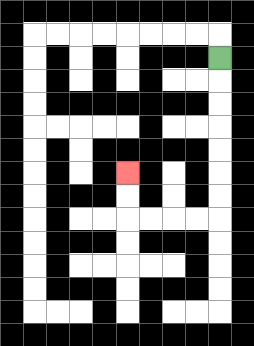{'start': '[9, 2]', 'end': '[5, 7]', 'path_directions': 'D,D,D,D,D,D,D,L,L,L,L,U,U', 'path_coordinates': '[[9, 2], [9, 3], [9, 4], [9, 5], [9, 6], [9, 7], [9, 8], [9, 9], [8, 9], [7, 9], [6, 9], [5, 9], [5, 8], [5, 7]]'}